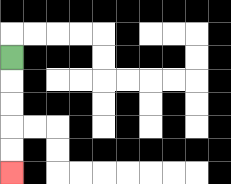{'start': '[0, 2]', 'end': '[0, 7]', 'path_directions': 'D,D,D,D,D', 'path_coordinates': '[[0, 2], [0, 3], [0, 4], [0, 5], [0, 6], [0, 7]]'}